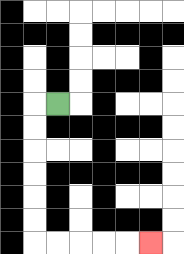{'start': '[2, 4]', 'end': '[6, 10]', 'path_directions': 'L,D,D,D,D,D,D,R,R,R,R,R', 'path_coordinates': '[[2, 4], [1, 4], [1, 5], [1, 6], [1, 7], [1, 8], [1, 9], [1, 10], [2, 10], [3, 10], [4, 10], [5, 10], [6, 10]]'}